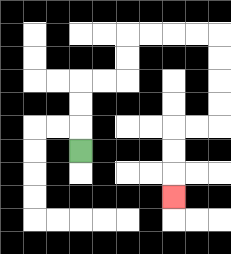{'start': '[3, 6]', 'end': '[7, 8]', 'path_directions': 'U,U,U,R,R,U,U,R,R,R,R,D,D,D,D,L,L,D,D,D', 'path_coordinates': '[[3, 6], [3, 5], [3, 4], [3, 3], [4, 3], [5, 3], [5, 2], [5, 1], [6, 1], [7, 1], [8, 1], [9, 1], [9, 2], [9, 3], [9, 4], [9, 5], [8, 5], [7, 5], [7, 6], [7, 7], [7, 8]]'}